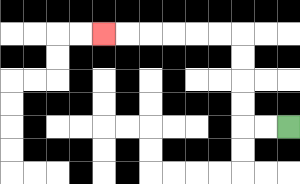{'start': '[12, 5]', 'end': '[4, 1]', 'path_directions': 'L,L,U,U,U,U,L,L,L,L,L,L', 'path_coordinates': '[[12, 5], [11, 5], [10, 5], [10, 4], [10, 3], [10, 2], [10, 1], [9, 1], [8, 1], [7, 1], [6, 1], [5, 1], [4, 1]]'}